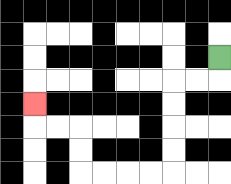{'start': '[9, 2]', 'end': '[1, 4]', 'path_directions': 'D,L,L,D,D,D,D,L,L,L,L,U,U,L,L,U', 'path_coordinates': '[[9, 2], [9, 3], [8, 3], [7, 3], [7, 4], [7, 5], [7, 6], [7, 7], [6, 7], [5, 7], [4, 7], [3, 7], [3, 6], [3, 5], [2, 5], [1, 5], [1, 4]]'}